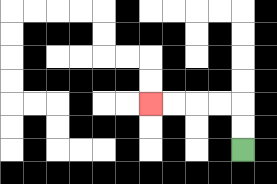{'start': '[10, 6]', 'end': '[6, 4]', 'path_directions': 'U,U,L,L,L,L', 'path_coordinates': '[[10, 6], [10, 5], [10, 4], [9, 4], [8, 4], [7, 4], [6, 4]]'}